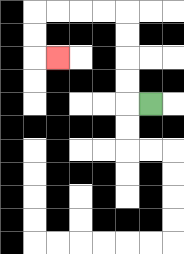{'start': '[6, 4]', 'end': '[2, 2]', 'path_directions': 'L,U,U,U,U,L,L,L,L,D,D,R', 'path_coordinates': '[[6, 4], [5, 4], [5, 3], [5, 2], [5, 1], [5, 0], [4, 0], [3, 0], [2, 0], [1, 0], [1, 1], [1, 2], [2, 2]]'}